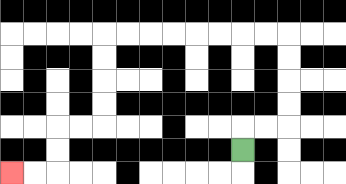{'start': '[10, 6]', 'end': '[0, 7]', 'path_directions': 'U,R,R,U,U,U,U,L,L,L,L,L,L,L,L,D,D,D,D,L,L,D,D,L,L', 'path_coordinates': '[[10, 6], [10, 5], [11, 5], [12, 5], [12, 4], [12, 3], [12, 2], [12, 1], [11, 1], [10, 1], [9, 1], [8, 1], [7, 1], [6, 1], [5, 1], [4, 1], [4, 2], [4, 3], [4, 4], [4, 5], [3, 5], [2, 5], [2, 6], [2, 7], [1, 7], [0, 7]]'}